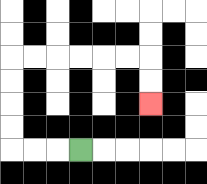{'start': '[3, 6]', 'end': '[6, 4]', 'path_directions': 'L,L,L,U,U,U,U,R,R,R,R,R,R,D,D', 'path_coordinates': '[[3, 6], [2, 6], [1, 6], [0, 6], [0, 5], [0, 4], [0, 3], [0, 2], [1, 2], [2, 2], [3, 2], [4, 2], [5, 2], [6, 2], [6, 3], [6, 4]]'}